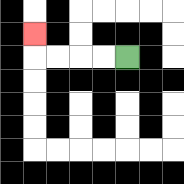{'start': '[5, 2]', 'end': '[1, 1]', 'path_directions': 'L,L,L,L,U', 'path_coordinates': '[[5, 2], [4, 2], [3, 2], [2, 2], [1, 2], [1, 1]]'}